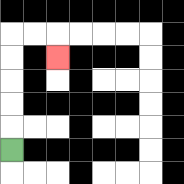{'start': '[0, 6]', 'end': '[2, 2]', 'path_directions': 'U,U,U,U,U,R,R,D', 'path_coordinates': '[[0, 6], [0, 5], [0, 4], [0, 3], [0, 2], [0, 1], [1, 1], [2, 1], [2, 2]]'}